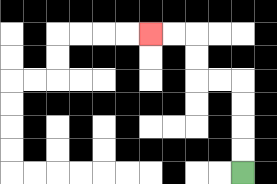{'start': '[10, 7]', 'end': '[6, 1]', 'path_directions': 'U,U,U,U,L,L,U,U,L,L', 'path_coordinates': '[[10, 7], [10, 6], [10, 5], [10, 4], [10, 3], [9, 3], [8, 3], [8, 2], [8, 1], [7, 1], [6, 1]]'}